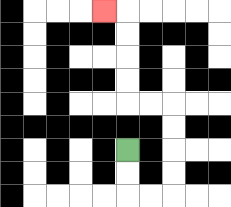{'start': '[5, 6]', 'end': '[4, 0]', 'path_directions': 'D,D,R,R,U,U,U,U,L,L,U,U,U,U,L', 'path_coordinates': '[[5, 6], [5, 7], [5, 8], [6, 8], [7, 8], [7, 7], [7, 6], [7, 5], [7, 4], [6, 4], [5, 4], [5, 3], [5, 2], [5, 1], [5, 0], [4, 0]]'}